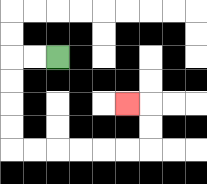{'start': '[2, 2]', 'end': '[5, 4]', 'path_directions': 'L,L,D,D,D,D,R,R,R,R,R,R,U,U,L', 'path_coordinates': '[[2, 2], [1, 2], [0, 2], [0, 3], [0, 4], [0, 5], [0, 6], [1, 6], [2, 6], [3, 6], [4, 6], [5, 6], [6, 6], [6, 5], [6, 4], [5, 4]]'}